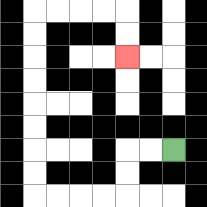{'start': '[7, 6]', 'end': '[5, 2]', 'path_directions': 'L,L,D,D,L,L,L,L,U,U,U,U,U,U,U,U,R,R,R,R,D,D', 'path_coordinates': '[[7, 6], [6, 6], [5, 6], [5, 7], [5, 8], [4, 8], [3, 8], [2, 8], [1, 8], [1, 7], [1, 6], [1, 5], [1, 4], [1, 3], [1, 2], [1, 1], [1, 0], [2, 0], [3, 0], [4, 0], [5, 0], [5, 1], [5, 2]]'}